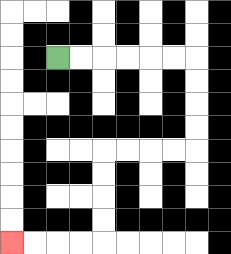{'start': '[2, 2]', 'end': '[0, 10]', 'path_directions': 'R,R,R,R,R,R,D,D,D,D,L,L,L,L,D,D,D,D,L,L,L,L', 'path_coordinates': '[[2, 2], [3, 2], [4, 2], [5, 2], [6, 2], [7, 2], [8, 2], [8, 3], [8, 4], [8, 5], [8, 6], [7, 6], [6, 6], [5, 6], [4, 6], [4, 7], [4, 8], [4, 9], [4, 10], [3, 10], [2, 10], [1, 10], [0, 10]]'}